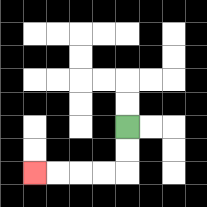{'start': '[5, 5]', 'end': '[1, 7]', 'path_directions': 'D,D,L,L,L,L', 'path_coordinates': '[[5, 5], [5, 6], [5, 7], [4, 7], [3, 7], [2, 7], [1, 7]]'}